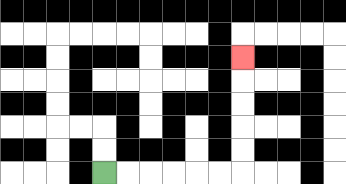{'start': '[4, 7]', 'end': '[10, 2]', 'path_directions': 'R,R,R,R,R,R,U,U,U,U,U', 'path_coordinates': '[[4, 7], [5, 7], [6, 7], [7, 7], [8, 7], [9, 7], [10, 7], [10, 6], [10, 5], [10, 4], [10, 3], [10, 2]]'}